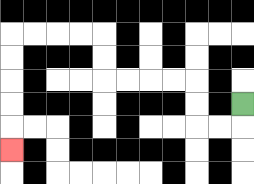{'start': '[10, 4]', 'end': '[0, 6]', 'path_directions': 'D,L,L,U,U,L,L,L,L,U,U,L,L,L,L,D,D,D,D,D', 'path_coordinates': '[[10, 4], [10, 5], [9, 5], [8, 5], [8, 4], [8, 3], [7, 3], [6, 3], [5, 3], [4, 3], [4, 2], [4, 1], [3, 1], [2, 1], [1, 1], [0, 1], [0, 2], [0, 3], [0, 4], [0, 5], [0, 6]]'}